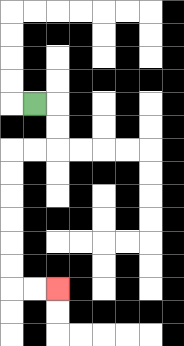{'start': '[1, 4]', 'end': '[2, 12]', 'path_directions': 'R,D,D,L,L,D,D,D,D,D,D,R,R', 'path_coordinates': '[[1, 4], [2, 4], [2, 5], [2, 6], [1, 6], [0, 6], [0, 7], [0, 8], [0, 9], [0, 10], [0, 11], [0, 12], [1, 12], [2, 12]]'}